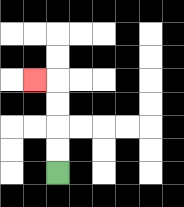{'start': '[2, 7]', 'end': '[1, 3]', 'path_directions': 'U,U,U,U,L', 'path_coordinates': '[[2, 7], [2, 6], [2, 5], [2, 4], [2, 3], [1, 3]]'}